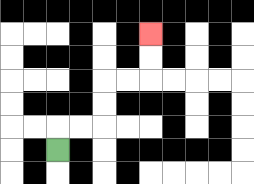{'start': '[2, 6]', 'end': '[6, 1]', 'path_directions': 'U,R,R,U,U,R,R,U,U', 'path_coordinates': '[[2, 6], [2, 5], [3, 5], [4, 5], [4, 4], [4, 3], [5, 3], [6, 3], [6, 2], [6, 1]]'}